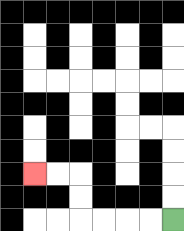{'start': '[7, 9]', 'end': '[1, 7]', 'path_directions': 'L,L,L,L,U,U,L,L', 'path_coordinates': '[[7, 9], [6, 9], [5, 9], [4, 9], [3, 9], [3, 8], [3, 7], [2, 7], [1, 7]]'}